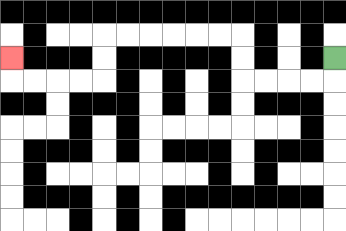{'start': '[14, 2]', 'end': '[0, 2]', 'path_directions': 'D,L,L,L,L,U,U,L,L,L,L,L,L,D,D,L,L,L,L,U', 'path_coordinates': '[[14, 2], [14, 3], [13, 3], [12, 3], [11, 3], [10, 3], [10, 2], [10, 1], [9, 1], [8, 1], [7, 1], [6, 1], [5, 1], [4, 1], [4, 2], [4, 3], [3, 3], [2, 3], [1, 3], [0, 3], [0, 2]]'}